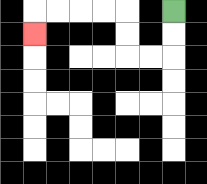{'start': '[7, 0]', 'end': '[1, 1]', 'path_directions': 'D,D,L,L,U,U,L,L,L,L,D', 'path_coordinates': '[[7, 0], [7, 1], [7, 2], [6, 2], [5, 2], [5, 1], [5, 0], [4, 0], [3, 0], [2, 0], [1, 0], [1, 1]]'}